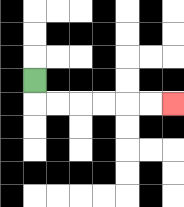{'start': '[1, 3]', 'end': '[7, 4]', 'path_directions': 'D,R,R,R,R,R,R', 'path_coordinates': '[[1, 3], [1, 4], [2, 4], [3, 4], [4, 4], [5, 4], [6, 4], [7, 4]]'}